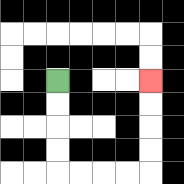{'start': '[2, 3]', 'end': '[6, 3]', 'path_directions': 'D,D,D,D,R,R,R,R,U,U,U,U', 'path_coordinates': '[[2, 3], [2, 4], [2, 5], [2, 6], [2, 7], [3, 7], [4, 7], [5, 7], [6, 7], [6, 6], [6, 5], [6, 4], [6, 3]]'}